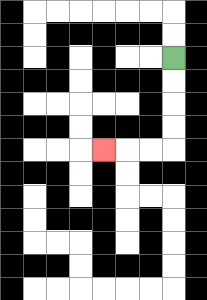{'start': '[7, 2]', 'end': '[4, 6]', 'path_directions': 'D,D,D,D,L,L,L', 'path_coordinates': '[[7, 2], [7, 3], [7, 4], [7, 5], [7, 6], [6, 6], [5, 6], [4, 6]]'}